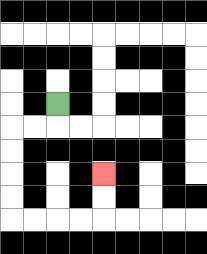{'start': '[2, 4]', 'end': '[4, 7]', 'path_directions': 'D,L,L,D,D,D,D,R,R,R,R,U,U', 'path_coordinates': '[[2, 4], [2, 5], [1, 5], [0, 5], [0, 6], [0, 7], [0, 8], [0, 9], [1, 9], [2, 9], [3, 9], [4, 9], [4, 8], [4, 7]]'}